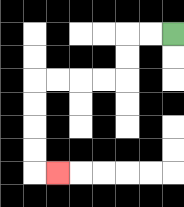{'start': '[7, 1]', 'end': '[2, 7]', 'path_directions': 'L,L,D,D,L,L,L,L,D,D,D,D,R', 'path_coordinates': '[[7, 1], [6, 1], [5, 1], [5, 2], [5, 3], [4, 3], [3, 3], [2, 3], [1, 3], [1, 4], [1, 5], [1, 6], [1, 7], [2, 7]]'}